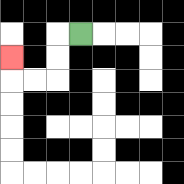{'start': '[3, 1]', 'end': '[0, 2]', 'path_directions': 'L,D,D,L,L,U', 'path_coordinates': '[[3, 1], [2, 1], [2, 2], [2, 3], [1, 3], [0, 3], [0, 2]]'}